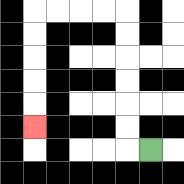{'start': '[6, 6]', 'end': '[1, 5]', 'path_directions': 'L,U,U,U,U,U,U,L,L,L,L,D,D,D,D,D', 'path_coordinates': '[[6, 6], [5, 6], [5, 5], [5, 4], [5, 3], [5, 2], [5, 1], [5, 0], [4, 0], [3, 0], [2, 0], [1, 0], [1, 1], [1, 2], [1, 3], [1, 4], [1, 5]]'}